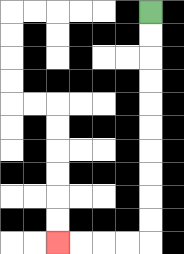{'start': '[6, 0]', 'end': '[2, 10]', 'path_directions': 'D,D,D,D,D,D,D,D,D,D,L,L,L,L', 'path_coordinates': '[[6, 0], [6, 1], [6, 2], [6, 3], [6, 4], [6, 5], [6, 6], [6, 7], [6, 8], [6, 9], [6, 10], [5, 10], [4, 10], [3, 10], [2, 10]]'}